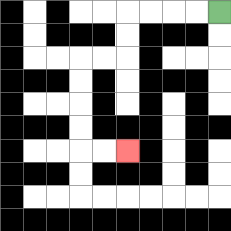{'start': '[9, 0]', 'end': '[5, 6]', 'path_directions': 'L,L,L,L,D,D,L,L,D,D,D,D,R,R', 'path_coordinates': '[[9, 0], [8, 0], [7, 0], [6, 0], [5, 0], [5, 1], [5, 2], [4, 2], [3, 2], [3, 3], [3, 4], [3, 5], [3, 6], [4, 6], [5, 6]]'}